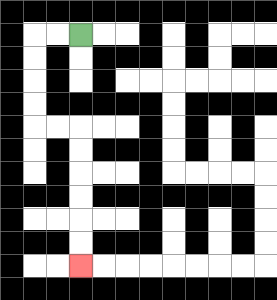{'start': '[3, 1]', 'end': '[3, 11]', 'path_directions': 'L,L,D,D,D,D,R,R,D,D,D,D,D,D', 'path_coordinates': '[[3, 1], [2, 1], [1, 1], [1, 2], [1, 3], [1, 4], [1, 5], [2, 5], [3, 5], [3, 6], [3, 7], [3, 8], [3, 9], [3, 10], [3, 11]]'}